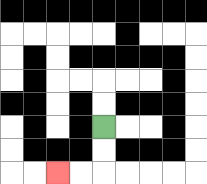{'start': '[4, 5]', 'end': '[2, 7]', 'path_directions': 'D,D,L,L', 'path_coordinates': '[[4, 5], [4, 6], [4, 7], [3, 7], [2, 7]]'}